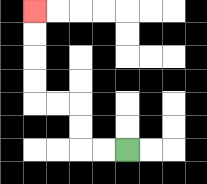{'start': '[5, 6]', 'end': '[1, 0]', 'path_directions': 'L,L,U,U,L,L,U,U,U,U', 'path_coordinates': '[[5, 6], [4, 6], [3, 6], [3, 5], [3, 4], [2, 4], [1, 4], [1, 3], [1, 2], [1, 1], [1, 0]]'}